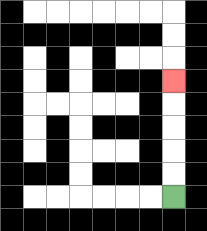{'start': '[7, 8]', 'end': '[7, 3]', 'path_directions': 'U,U,U,U,U', 'path_coordinates': '[[7, 8], [7, 7], [7, 6], [7, 5], [7, 4], [7, 3]]'}